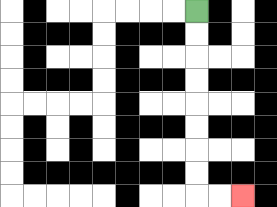{'start': '[8, 0]', 'end': '[10, 8]', 'path_directions': 'D,D,D,D,D,D,D,D,R,R', 'path_coordinates': '[[8, 0], [8, 1], [8, 2], [8, 3], [8, 4], [8, 5], [8, 6], [8, 7], [8, 8], [9, 8], [10, 8]]'}